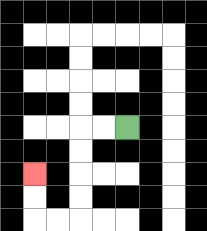{'start': '[5, 5]', 'end': '[1, 7]', 'path_directions': 'L,L,D,D,D,D,L,L,U,U', 'path_coordinates': '[[5, 5], [4, 5], [3, 5], [3, 6], [3, 7], [3, 8], [3, 9], [2, 9], [1, 9], [1, 8], [1, 7]]'}